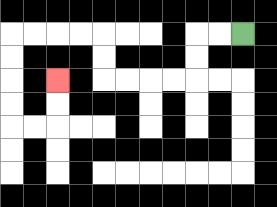{'start': '[10, 1]', 'end': '[2, 3]', 'path_directions': 'L,L,D,D,L,L,L,L,U,U,L,L,L,L,D,D,D,D,R,R,U,U', 'path_coordinates': '[[10, 1], [9, 1], [8, 1], [8, 2], [8, 3], [7, 3], [6, 3], [5, 3], [4, 3], [4, 2], [4, 1], [3, 1], [2, 1], [1, 1], [0, 1], [0, 2], [0, 3], [0, 4], [0, 5], [1, 5], [2, 5], [2, 4], [2, 3]]'}